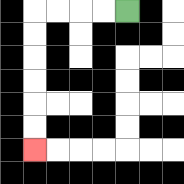{'start': '[5, 0]', 'end': '[1, 6]', 'path_directions': 'L,L,L,L,D,D,D,D,D,D', 'path_coordinates': '[[5, 0], [4, 0], [3, 0], [2, 0], [1, 0], [1, 1], [1, 2], [1, 3], [1, 4], [1, 5], [1, 6]]'}